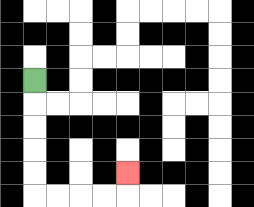{'start': '[1, 3]', 'end': '[5, 7]', 'path_directions': 'D,D,D,D,D,R,R,R,R,U', 'path_coordinates': '[[1, 3], [1, 4], [1, 5], [1, 6], [1, 7], [1, 8], [2, 8], [3, 8], [4, 8], [5, 8], [5, 7]]'}